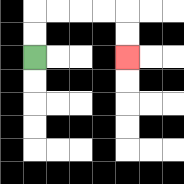{'start': '[1, 2]', 'end': '[5, 2]', 'path_directions': 'U,U,R,R,R,R,D,D', 'path_coordinates': '[[1, 2], [1, 1], [1, 0], [2, 0], [3, 0], [4, 0], [5, 0], [5, 1], [5, 2]]'}